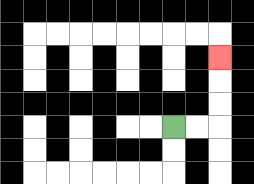{'start': '[7, 5]', 'end': '[9, 2]', 'path_directions': 'R,R,U,U,U', 'path_coordinates': '[[7, 5], [8, 5], [9, 5], [9, 4], [9, 3], [9, 2]]'}